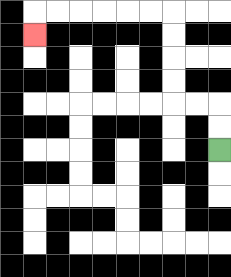{'start': '[9, 6]', 'end': '[1, 1]', 'path_directions': 'U,U,L,L,U,U,U,U,L,L,L,L,L,L,D', 'path_coordinates': '[[9, 6], [9, 5], [9, 4], [8, 4], [7, 4], [7, 3], [7, 2], [7, 1], [7, 0], [6, 0], [5, 0], [4, 0], [3, 0], [2, 0], [1, 0], [1, 1]]'}